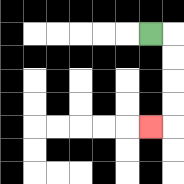{'start': '[6, 1]', 'end': '[6, 5]', 'path_directions': 'R,D,D,D,D,L', 'path_coordinates': '[[6, 1], [7, 1], [7, 2], [7, 3], [7, 4], [7, 5], [6, 5]]'}